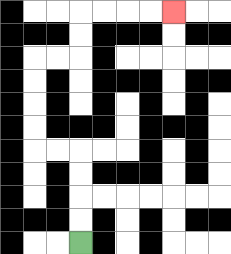{'start': '[3, 10]', 'end': '[7, 0]', 'path_directions': 'U,U,U,U,L,L,U,U,U,U,R,R,U,U,R,R,R,R', 'path_coordinates': '[[3, 10], [3, 9], [3, 8], [3, 7], [3, 6], [2, 6], [1, 6], [1, 5], [1, 4], [1, 3], [1, 2], [2, 2], [3, 2], [3, 1], [3, 0], [4, 0], [5, 0], [6, 0], [7, 0]]'}